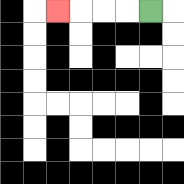{'start': '[6, 0]', 'end': '[2, 0]', 'path_directions': 'L,L,L,L', 'path_coordinates': '[[6, 0], [5, 0], [4, 0], [3, 0], [2, 0]]'}